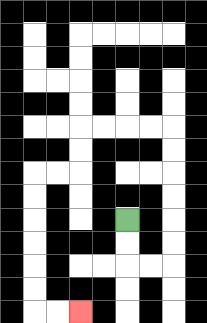{'start': '[5, 9]', 'end': '[3, 13]', 'path_directions': 'D,D,R,R,U,U,U,U,U,U,L,L,L,L,D,D,L,L,D,D,D,D,D,D,R,R', 'path_coordinates': '[[5, 9], [5, 10], [5, 11], [6, 11], [7, 11], [7, 10], [7, 9], [7, 8], [7, 7], [7, 6], [7, 5], [6, 5], [5, 5], [4, 5], [3, 5], [3, 6], [3, 7], [2, 7], [1, 7], [1, 8], [1, 9], [1, 10], [1, 11], [1, 12], [1, 13], [2, 13], [3, 13]]'}